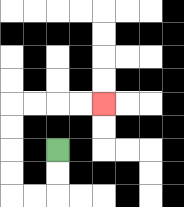{'start': '[2, 6]', 'end': '[4, 4]', 'path_directions': 'D,D,L,L,U,U,U,U,R,R,R,R', 'path_coordinates': '[[2, 6], [2, 7], [2, 8], [1, 8], [0, 8], [0, 7], [0, 6], [0, 5], [0, 4], [1, 4], [2, 4], [3, 4], [4, 4]]'}